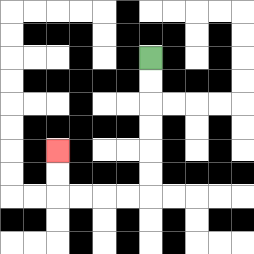{'start': '[6, 2]', 'end': '[2, 6]', 'path_directions': 'D,D,D,D,D,D,L,L,L,L,U,U', 'path_coordinates': '[[6, 2], [6, 3], [6, 4], [6, 5], [6, 6], [6, 7], [6, 8], [5, 8], [4, 8], [3, 8], [2, 8], [2, 7], [2, 6]]'}